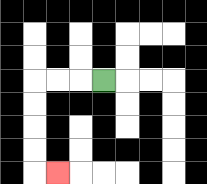{'start': '[4, 3]', 'end': '[2, 7]', 'path_directions': 'L,L,L,D,D,D,D,R', 'path_coordinates': '[[4, 3], [3, 3], [2, 3], [1, 3], [1, 4], [1, 5], [1, 6], [1, 7], [2, 7]]'}